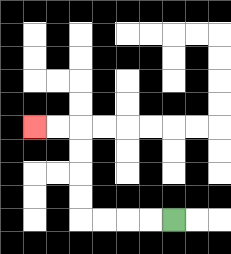{'start': '[7, 9]', 'end': '[1, 5]', 'path_directions': 'L,L,L,L,U,U,U,U,L,L', 'path_coordinates': '[[7, 9], [6, 9], [5, 9], [4, 9], [3, 9], [3, 8], [3, 7], [3, 6], [3, 5], [2, 5], [1, 5]]'}